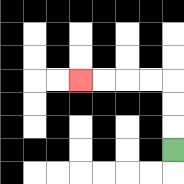{'start': '[7, 6]', 'end': '[3, 3]', 'path_directions': 'U,U,U,L,L,L,L', 'path_coordinates': '[[7, 6], [7, 5], [7, 4], [7, 3], [6, 3], [5, 3], [4, 3], [3, 3]]'}